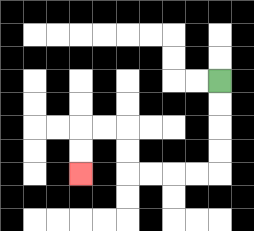{'start': '[9, 3]', 'end': '[3, 7]', 'path_directions': 'D,D,D,D,L,L,L,L,U,U,L,L,D,D', 'path_coordinates': '[[9, 3], [9, 4], [9, 5], [9, 6], [9, 7], [8, 7], [7, 7], [6, 7], [5, 7], [5, 6], [5, 5], [4, 5], [3, 5], [3, 6], [3, 7]]'}